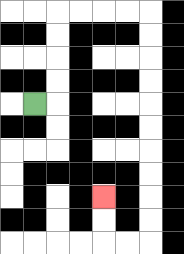{'start': '[1, 4]', 'end': '[4, 8]', 'path_directions': 'R,U,U,U,U,R,R,R,R,D,D,D,D,D,D,D,D,D,D,L,L,U,U', 'path_coordinates': '[[1, 4], [2, 4], [2, 3], [2, 2], [2, 1], [2, 0], [3, 0], [4, 0], [5, 0], [6, 0], [6, 1], [6, 2], [6, 3], [6, 4], [6, 5], [6, 6], [6, 7], [6, 8], [6, 9], [6, 10], [5, 10], [4, 10], [4, 9], [4, 8]]'}